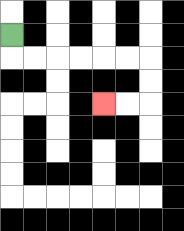{'start': '[0, 1]', 'end': '[4, 4]', 'path_directions': 'D,R,R,R,R,R,R,D,D,L,L', 'path_coordinates': '[[0, 1], [0, 2], [1, 2], [2, 2], [3, 2], [4, 2], [5, 2], [6, 2], [6, 3], [6, 4], [5, 4], [4, 4]]'}